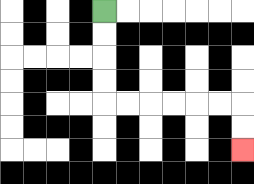{'start': '[4, 0]', 'end': '[10, 6]', 'path_directions': 'D,D,D,D,R,R,R,R,R,R,D,D', 'path_coordinates': '[[4, 0], [4, 1], [4, 2], [4, 3], [4, 4], [5, 4], [6, 4], [7, 4], [8, 4], [9, 4], [10, 4], [10, 5], [10, 6]]'}